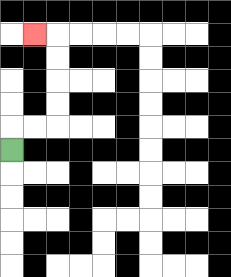{'start': '[0, 6]', 'end': '[1, 1]', 'path_directions': 'U,R,R,U,U,U,U,L', 'path_coordinates': '[[0, 6], [0, 5], [1, 5], [2, 5], [2, 4], [2, 3], [2, 2], [2, 1], [1, 1]]'}